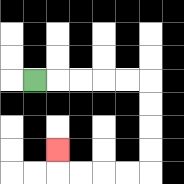{'start': '[1, 3]', 'end': '[2, 6]', 'path_directions': 'R,R,R,R,R,D,D,D,D,L,L,L,L,U', 'path_coordinates': '[[1, 3], [2, 3], [3, 3], [4, 3], [5, 3], [6, 3], [6, 4], [6, 5], [6, 6], [6, 7], [5, 7], [4, 7], [3, 7], [2, 7], [2, 6]]'}